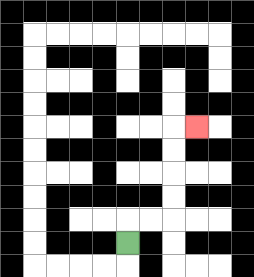{'start': '[5, 10]', 'end': '[8, 5]', 'path_directions': 'U,R,R,U,U,U,U,R', 'path_coordinates': '[[5, 10], [5, 9], [6, 9], [7, 9], [7, 8], [7, 7], [7, 6], [7, 5], [8, 5]]'}